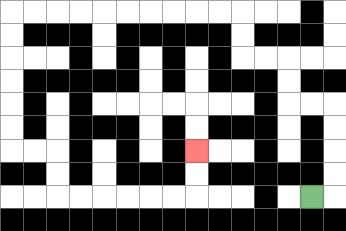{'start': '[13, 8]', 'end': '[8, 6]', 'path_directions': 'R,U,U,U,U,L,L,U,U,L,L,U,U,L,L,L,L,L,L,L,L,L,L,D,D,D,D,D,D,R,R,D,D,R,R,R,R,R,R,U,U', 'path_coordinates': '[[13, 8], [14, 8], [14, 7], [14, 6], [14, 5], [14, 4], [13, 4], [12, 4], [12, 3], [12, 2], [11, 2], [10, 2], [10, 1], [10, 0], [9, 0], [8, 0], [7, 0], [6, 0], [5, 0], [4, 0], [3, 0], [2, 0], [1, 0], [0, 0], [0, 1], [0, 2], [0, 3], [0, 4], [0, 5], [0, 6], [1, 6], [2, 6], [2, 7], [2, 8], [3, 8], [4, 8], [5, 8], [6, 8], [7, 8], [8, 8], [8, 7], [8, 6]]'}